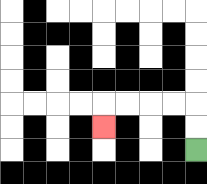{'start': '[8, 6]', 'end': '[4, 5]', 'path_directions': 'U,U,L,L,L,L,D', 'path_coordinates': '[[8, 6], [8, 5], [8, 4], [7, 4], [6, 4], [5, 4], [4, 4], [4, 5]]'}